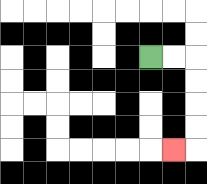{'start': '[6, 2]', 'end': '[7, 6]', 'path_directions': 'R,R,D,D,D,D,L', 'path_coordinates': '[[6, 2], [7, 2], [8, 2], [8, 3], [8, 4], [8, 5], [8, 6], [7, 6]]'}